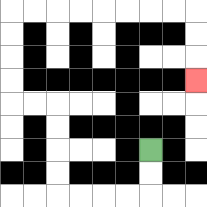{'start': '[6, 6]', 'end': '[8, 3]', 'path_directions': 'D,D,L,L,L,L,U,U,U,U,L,L,U,U,U,U,R,R,R,R,R,R,R,R,D,D,D', 'path_coordinates': '[[6, 6], [6, 7], [6, 8], [5, 8], [4, 8], [3, 8], [2, 8], [2, 7], [2, 6], [2, 5], [2, 4], [1, 4], [0, 4], [0, 3], [0, 2], [0, 1], [0, 0], [1, 0], [2, 0], [3, 0], [4, 0], [5, 0], [6, 0], [7, 0], [8, 0], [8, 1], [8, 2], [8, 3]]'}